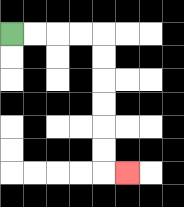{'start': '[0, 1]', 'end': '[5, 7]', 'path_directions': 'R,R,R,R,D,D,D,D,D,D,R', 'path_coordinates': '[[0, 1], [1, 1], [2, 1], [3, 1], [4, 1], [4, 2], [4, 3], [4, 4], [4, 5], [4, 6], [4, 7], [5, 7]]'}